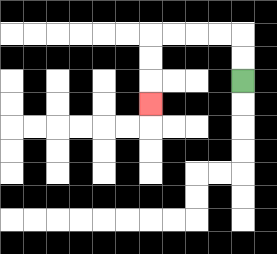{'start': '[10, 3]', 'end': '[6, 4]', 'path_directions': 'U,U,L,L,L,L,D,D,D', 'path_coordinates': '[[10, 3], [10, 2], [10, 1], [9, 1], [8, 1], [7, 1], [6, 1], [6, 2], [6, 3], [6, 4]]'}